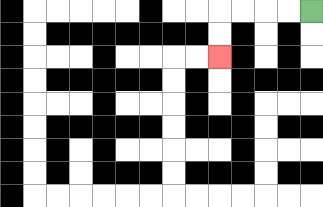{'start': '[13, 0]', 'end': '[9, 2]', 'path_directions': 'L,L,L,L,D,D', 'path_coordinates': '[[13, 0], [12, 0], [11, 0], [10, 0], [9, 0], [9, 1], [9, 2]]'}